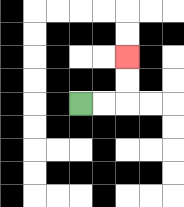{'start': '[3, 4]', 'end': '[5, 2]', 'path_directions': 'R,R,U,U', 'path_coordinates': '[[3, 4], [4, 4], [5, 4], [5, 3], [5, 2]]'}